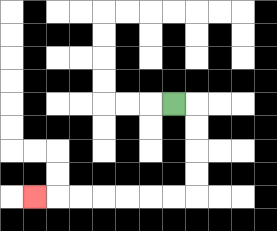{'start': '[7, 4]', 'end': '[1, 8]', 'path_directions': 'R,D,D,D,D,L,L,L,L,L,L,L', 'path_coordinates': '[[7, 4], [8, 4], [8, 5], [8, 6], [8, 7], [8, 8], [7, 8], [6, 8], [5, 8], [4, 8], [3, 8], [2, 8], [1, 8]]'}